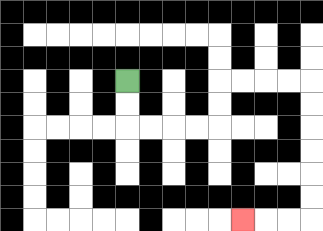{'start': '[5, 3]', 'end': '[10, 9]', 'path_directions': 'D,D,R,R,R,R,U,U,R,R,R,R,D,D,D,D,D,D,L,L,L', 'path_coordinates': '[[5, 3], [5, 4], [5, 5], [6, 5], [7, 5], [8, 5], [9, 5], [9, 4], [9, 3], [10, 3], [11, 3], [12, 3], [13, 3], [13, 4], [13, 5], [13, 6], [13, 7], [13, 8], [13, 9], [12, 9], [11, 9], [10, 9]]'}